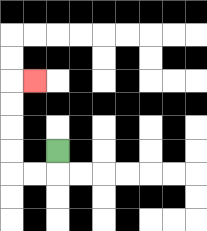{'start': '[2, 6]', 'end': '[1, 3]', 'path_directions': 'D,L,L,U,U,U,U,R', 'path_coordinates': '[[2, 6], [2, 7], [1, 7], [0, 7], [0, 6], [0, 5], [0, 4], [0, 3], [1, 3]]'}